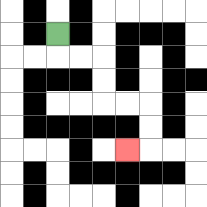{'start': '[2, 1]', 'end': '[5, 6]', 'path_directions': 'D,R,R,D,D,R,R,D,D,L', 'path_coordinates': '[[2, 1], [2, 2], [3, 2], [4, 2], [4, 3], [4, 4], [5, 4], [6, 4], [6, 5], [6, 6], [5, 6]]'}